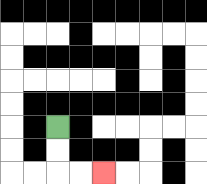{'start': '[2, 5]', 'end': '[4, 7]', 'path_directions': 'D,D,R,R', 'path_coordinates': '[[2, 5], [2, 6], [2, 7], [3, 7], [4, 7]]'}